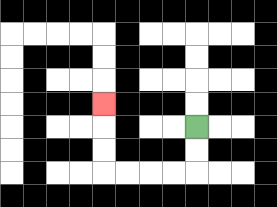{'start': '[8, 5]', 'end': '[4, 4]', 'path_directions': 'D,D,L,L,L,L,U,U,U', 'path_coordinates': '[[8, 5], [8, 6], [8, 7], [7, 7], [6, 7], [5, 7], [4, 7], [4, 6], [4, 5], [4, 4]]'}